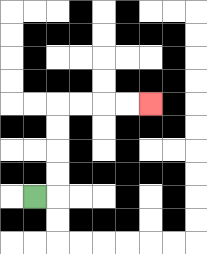{'start': '[1, 8]', 'end': '[6, 4]', 'path_directions': 'R,U,U,U,U,R,R,R,R', 'path_coordinates': '[[1, 8], [2, 8], [2, 7], [2, 6], [2, 5], [2, 4], [3, 4], [4, 4], [5, 4], [6, 4]]'}